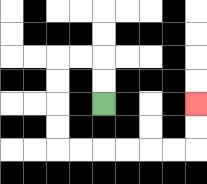{'start': '[4, 4]', 'end': '[8, 4]', 'path_directions': 'U,U,L,L,D,D,D,D,R,R,R,R,R,R,U,U', 'path_coordinates': '[[4, 4], [4, 3], [4, 2], [3, 2], [2, 2], [2, 3], [2, 4], [2, 5], [2, 6], [3, 6], [4, 6], [5, 6], [6, 6], [7, 6], [8, 6], [8, 5], [8, 4]]'}